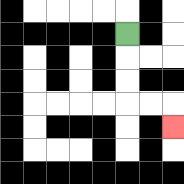{'start': '[5, 1]', 'end': '[7, 5]', 'path_directions': 'D,D,D,R,R,D', 'path_coordinates': '[[5, 1], [5, 2], [5, 3], [5, 4], [6, 4], [7, 4], [7, 5]]'}